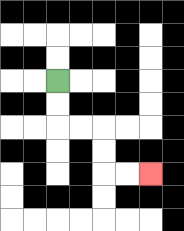{'start': '[2, 3]', 'end': '[6, 7]', 'path_directions': 'D,D,R,R,D,D,R,R', 'path_coordinates': '[[2, 3], [2, 4], [2, 5], [3, 5], [4, 5], [4, 6], [4, 7], [5, 7], [6, 7]]'}